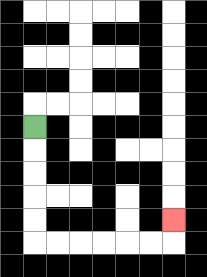{'start': '[1, 5]', 'end': '[7, 9]', 'path_directions': 'D,D,D,D,D,R,R,R,R,R,R,U', 'path_coordinates': '[[1, 5], [1, 6], [1, 7], [1, 8], [1, 9], [1, 10], [2, 10], [3, 10], [4, 10], [5, 10], [6, 10], [7, 10], [7, 9]]'}